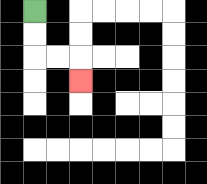{'start': '[1, 0]', 'end': '[3, 3]', 'path_directions': 'D,D,R,R,D', 'path_coordinates': '[[1, 0], [1, 1], [1, 2], [2, 2], [3, 2], [3, 3]]'}